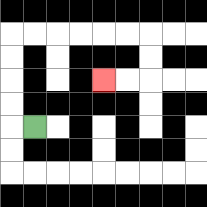{'start': '[1, 5]', 'end': '[4, 3]', 'path_directions': 'L,U,U,U,U,R,R,R,R,R,R,D,D,L,L', 'path_coordinates': '[[1, 5], [0, 5], [0, 4], [0, 3], [0, 2], [0, 1], [1, 1], [2, 1], [3, 1], [4, 1], [5, 1], [6, 1], [6, 2], [6, 3], [5, 3], [4, 3]]'}